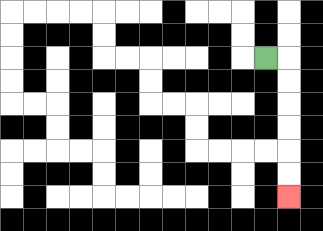{'start': '[11, 2]', 'end': '[12, 8]', 'path_directions': 'R,D,D,D,D,D,D', 'path_coordinates': '[[11, 2], [12, 2], [12, 3], [12, 4], [12, 5], [12, 6], [12, 7], [12, 8]]'}